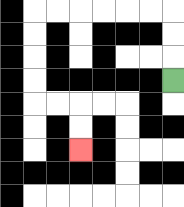{'start': '[7, 3]', 'end': '[3, 6]', 'path_directions': 'U,U,U,L,L,L,L,L,L,D,D,D,D,R,R,D,D', 'path_coordinates': '[[7, 3], [7, 2], [7, 1], [7, 0], [6, 0], [5, 0], [4, 0], [3, 0], [2, 0], [1, 0], [1, 1], [1, 2], [1, 3], [1, 4], [2, 4], [3, 4], [3, 5], [3, 6]]'}